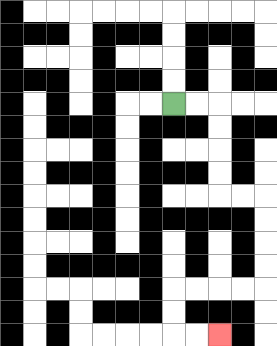{'start': '[7, 4]', 'end': '[9, 14]', 'path_directions': 'R,R,D,D,D,D,R,R,D,D,D,D,L,L,L,L,D,D,R,R', 'path_coordinates': '[[7, 4], [8, 4], [9, 4], [9, 5], [9, 6], [9, 7], [9, 8], [10, 8], [11, 8], [11, 9], [11, 10], [11, 11], [11, 12], [10, 12], [9, 12], [8, 12], [7, 12], [7, 13], [7, 14], [8, 14], [9, 14]]'}